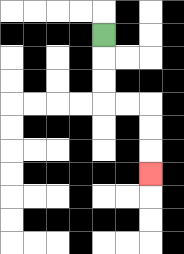{'start': '[4, 1]', 'end': '[6, 7]', 'path_directions': 'D,D,D,R,R,D,D,D', 'path_coordinates': '[[4, 1], [4, 2], [4, 3], [4, 4], [5, 4], [6, 4], [6, 5], [6, 6], [6, 7]]'}